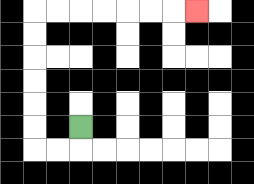{'start': '[3, 5]', 'end': '[8, 0]', 'path_directions': 'D,L,L,U,U,U,U,U,U,R,R,R,R,R,R,R', 'path_coordinates': '[[3, 5], [3, 6], [2, 6], [1, 6], [1, 5], [1, 4], [1, 3], [1, 2], [1, 1], [1, 0], [2, 0], [3, 0], [4, 0], [5, 0], [6, 0], [7, 0], [8, 0]]'}